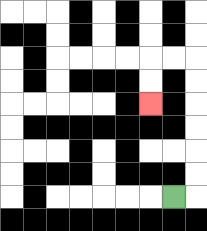{'start': '[7, 8]', 'end': '[6, 4]', 'path_directions': 'R,U,U,U,U,U,U,L,L,D,D', 'path_coordinates': '[[7, 8], [8, 8], [8, 7], [8, 6], [8, 5], [8, 4], [8, 3], [8, 2], [7, 2], [6, 2], [6, 3], [6, 4]]'}